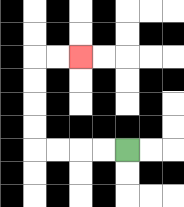{'start': '[5, 6]', 'end': '[3, 2]', 'path_directions': 'L,L,L,L,U,U,U,U,R,R', 'path_coordinates': '[[5, 6], [4, 6], [3, 6], [2, 6], [1, 6], [1, 5], [1, 4], [1, 3], [1, 2], [2, 2], [3, 2]]'}